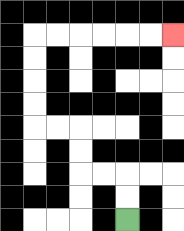{'start': '[5, 9]', 'end': '[7, 1]', 'path_directions': 'U,U,L,L,U,U,L,L,U,U,U,U,R,R,R,R,R,R', 'path_coordinates': '[[5, 9], [5, 8], [5, 7], [4, 7], [3, 7], [3, 6], [3, 5], [2, 5], [1, 5], [1, 4], [1, 3], [1, 2], [1, 1], [2, 1], [3, 1], [4, 1], [5, 1], [6, 1], [7, 1]]'}